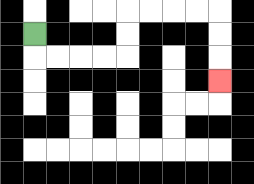{'start': '[1, 1]', 'end': '[9, 3]', 'path_directions': 'D,R,R,R,R,U,U,R,R,R,R,D,D,D', 'path_coordinates': '[[1, 1], [1, 2], [2, 2], [3, 2], [4, 2], [5, 2], [5, 1], [5, 0], [6, 0], [7, 0], [8, 0], [9, 0], [9, 1], [9, 2], [9, 3]]'}